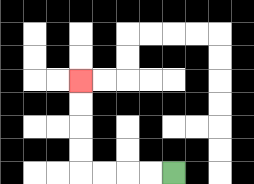{'start': '[7, 7]', 'end': '[3, 3]', 'path_directions': 'L,L,L,L,U,U,U,U', 'path_coordinates': '[[7, 7], [6, 7], [5, 7], [4, 7], [3, 7], [3, 6], [3, 5], [3, 4], [3, 3]]'}